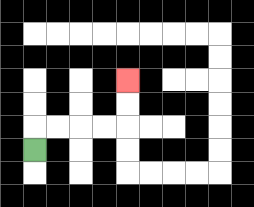{'start': '[1, 6]', 'end': '[5, 3]', 'path_directions': 'U,R,R,R,R,U,U', 'path_coordinates': '[[1, 6], [1, 5], [2, 5], [3, 5], [4, 5], [5, 5], [5, 4], [5, 3]]'}